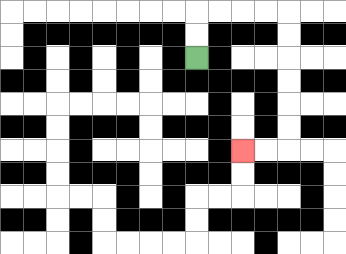{'start': '[8, 2]', 'end': '[10, 6]', 'path_directions': 'U,U,R,R,R,R,D,D,D,D,D,D,L,L', 'path_coordinates': '[[8, 2], [8, 1], [8, 0], [9, 0], [10, 0], [11, 0], [12, 0], [12, 1], [12, 2], [12, 3], [12, 4], [12, 5], [12, 6], [11, 6], [10, 6]]'}